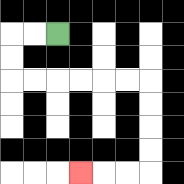{'start': '[2, 1]', 'end': '[3, 7]', 'path_directions': 'L,L,D,D,R,R,R,R,R,R,D,D,D,D,L,L,L', 'path_coordinates': '[[2, 1], [1, 1], [0, 1], [0, 2], [0, 3], [1, 3], [2, 3], [3, 3], [4, 3], [5, 3], [6, 3], [6, 4], [6, 5], [6, 6], [6, 7], [5, 7], [4, 7], [3, 7]]'}